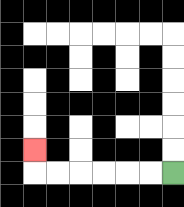{'start': '[7, 7]', 'end': '[1, 6]', 'path_directions': 'L,L,L,L,L,L,U', 'path_coordinates': '[[7, 7], [6, 7], [5, 7], [4, 7], [3, 7], [2, 7], [1, 7], [1, 6]]'}